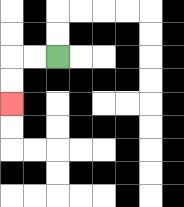{'start': '[2, 2]', 'end': '[0, 4]', 'path_directions': 'L,L,D,D', 'path_coordinates': '[[2, 2], [1, 2], [0, 2], [0, 3], [0, 4]]'}